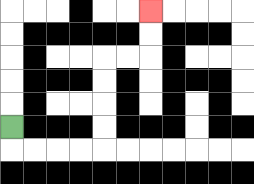{'start': '[0, 5]', 'end': '[6, 0]', 'path_directions': 'D,R,R,R,R,U,U,U,U,R,R,U,U', 'path_coordinates': '[[0, 5], [0, 6], [1, 6], [2, 6], [3, 6], [4, 6], [4, 5], [4, 4], [4, 3], [4, 2], [5, 2], [6, 2], [6, 1], [6, 0]]'}